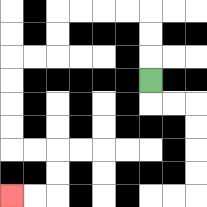{'start': '[6, 3]', 'end': '[0, 8]', 'path_directions': 'U,U,U,L,L,L,L,D,D,L,L,D,D,D,D,R,R,D,D,L,L', 'path_coordinates': '[[6, 3], [6, 2], [6, 1], [6, 0], [5, 0], [4, 0], [3, 0], [2, 0], [2, 1], [2, 2], [1, 2], [0, 2], [0, 3], [0, 4], [0, 5], [0, 6], [1, 6], [2, 6], [2, 7], [2, 8], [1, 8], [0, 8]]'}